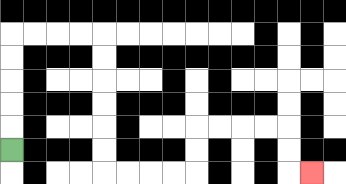{'start': '[0, 6]', 'end': '[13, 7]', 'path_directions': 'U,U,U,U,U,R,R,R,R,D,D,D,D,D,D,R,R,R,R,U,U,R,R,R,R,D,D,R', 'path_coordinates': '[[0, 6], [0, 5], [0, 4], [0, 3], [0, 2], [0, 1], [1, 1], [2, 1], [3, 1], [4, 1], [4, 2], [4, 3], [4, 4], [4, 5], [4, 6], [4, 7], [5, 7], [6, 7], [7, 7], [8, 7], [8, 6], [8, 5], [9, 5], [10, 5], [11, 5], [12, 5], [12, 6], [12, 7], [13, 7]]'}